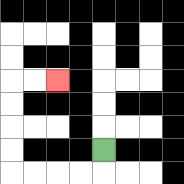{'start': '[4, 6]', 'end': '[2, 3]', 'path_directions': 'D,L,L,L,L,U,U,U,U,R,R', 'path_coordinates': '[[4, 6], [4, 7], [3, 7], [2, 7], [1, 7], [0, 7], [0, 6], [0, 5], [0, 4], [0, 3], [1, 3], [2, 3]]'}